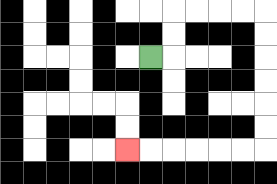{'start': '[6, 2]', 'end': '[5, 6]', 'path_directions': 'R,U,U,R,R,R,R,D,D,D,D,D,D,L,L,L,L,L,L', 'path_coordinates': '[[6, 2], [7, 2], [7, 1], [7, 0], [8, 0], [9, 0], [10, 0], [11, 0], [11, 1], [11, 2], [11, 3], [11, 4], [11, 5], [11, 6], [10, 6], [9, 6], [8, 6], [7, 6], [6, 6], [5, 6]]'}